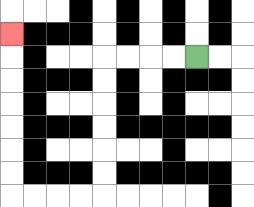{'start': '[8, 2]', 'end': '[0, 1]', 'path_directions': 'L,L,L,L,D,D,D,D,D,D,L,L,L,L,U,U,U,U,U,U,U', 'path_coordinates': '[[8, 2], [7, 2], [6, 2], [5, 2], [4, 2], [4, 3], [4, 4], [4, 5], [4, 6], [4, 7], [4, 8], [3, 8], [2, 8], [1, 8], [0, 8], [0, 7], [0, 6], [0, 5], [0, 4], [0, 3], [0, 2], [0, 1]]'}